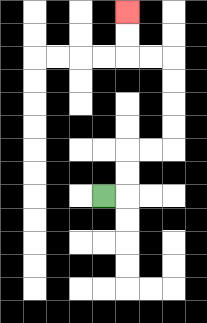{'start': '[4, 8]', 'end': '[5, 0]', 'path_directions': 'R,U,U,R,R,U,U,U,U,L,L,U,U', 'path_coordinates': '[[4, 8], [5, 8], [5, 7], [5, 6], [6, 6], [7, 6], [7, 5], [7, 4], [7, 3], [7, 2], [6, 2], [5, 2], [5, 1], [5, 0]]'}